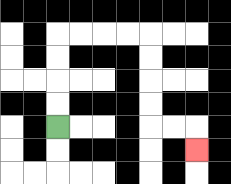{'start': '[2, 5]', 'end': '[8, 6]', 'path_directions': 'U,U,U,U,R,R,R,R,D,D,D,D,R,R,D', 'path_coordinates': '[[2, 5], [2, 4], [2, 3], [2, 2], [2, 1], [3, 1], [4, 1], [5, 1], [6, 1], [6, 2], [6, 3], [6, 4], [6, 5], [7, 5], [8, 5], [8, 6]]'}